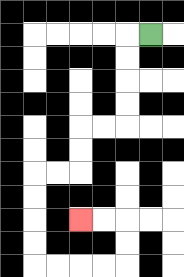{'start': '[6, 1]', 'end': '[3, 9]', 'path_directions': 'L,D,D,D,D,L,L,D,D,L,L,D,D,D,D,R,R,R,R,U,U,L,L', 'path_coordinates': '[[6, 1], [5, 1], [5, 2], [5, 3], [5, 4], [5, 5], [4, 5], [3, 5], [3, 6], [3, 7], [2, 7], [1, 7], [1, 8], [1, 9], [1, 10], [1, 11], [2, 11], [3, 11], [4, 11], [5, 11], [5, 10], [5, 9], [4, 9], [3, 9]]'}